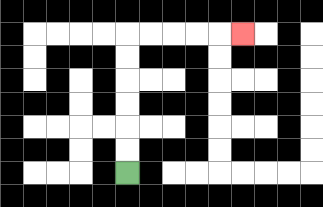{'start': '[5, 7]', 'end': '[10, 1]', 'path_directions': 'U,U,U,U,U,U,R,R,R,R,R', 'path_coordinates': '[[5, 7], [5, 6], [5, 5], [5, 4], [5, 3], [5, 2], [5, 1], [6, 1], [7, 1], [8, 1], [9, 1], [10, 1]]'}